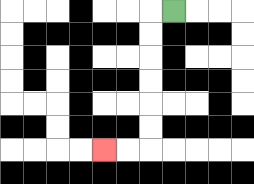{'start': '[7, 0]', 'end': '[4, 6]', 'path_directions': 'L,D,D,D,D,D,D,L,L', 'path_coordinates': '[[7, 0], [6, 0], [6, 1], [6, 2], [6, 3], [6, 4], [6, 5], [6, 6], [5, 6], [4, 6]]'}